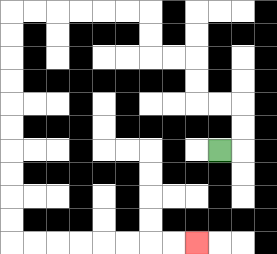{'start': '[9, 6]', 'end': '[8, 10]', 'path_directions': 'R,U,U,L,L,U,U,L,L,U,U,L,L,L,L,L,L,D,D,D,D,D,D,D,D,D,D,R,R,R,R,R,R,R,R', 'path_coordinates': '[[9, 6], [10, 6], [10, 5], [10, 4], [9, 4], [8, 4], [8, 3], [8, 2], [7, 2], [6, 2], [6, 1], [6, 0], [5, 0], [4, 0], [3, 0], [2, 0], [1, 0], [0, 0], [0, 1], [0, 2], [0, 3], [0, 4], [0, 5], [0, 6], [0, 7], [0, 8], [0, 9], [0, 10], [1, 10], [2, 10], [3, 10], [4, 10], [5, 10], [6, 10], [7, 10], [8, 10]]'}